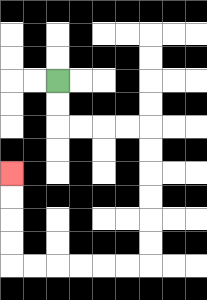{'start': '[2, 3]', 'end': '[0, 7]', 'path_directions': 'D,D,R,R,R,R,D,D,D,D,D,D,L,L,L,L,L,L,U,U,U,U', 'path_coordinates': '[[2, 3], [2, 4], [2, 5], [3, 5], [4, 5], [5, 5], [6, 5], [6, 6], [6, 7], [6, 8], [6, 9], [6, 10], [6, 11], [5, 11], [4, 11], [3, 11], [2, 11], [1, 11], [0, 11], [0, 10], [0, 9], [0, 8], [0, 7]]'}